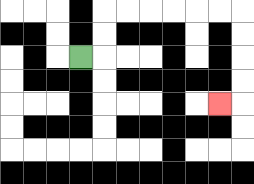{'start': '[3, 2]', 'end': '[9, 4]', 'path_directions': 'R,U,U,R,R,R,R,R,R,D,D,D,D,L', 'path_coordinates': '[[3, 2], [4, 2], [4, 1], [4, 0], [5, 0], [6, 0], [7, 0], [8, 0], [9, 0], [10, 0], [10, 1], [10, 2], [10, 3], [10, 4], [9, 4]]'}